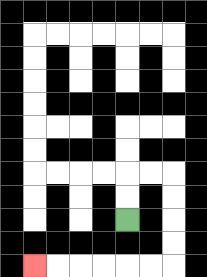{'start': '[5, 9]', 'end': '[1, 11]', 'path_directions': 'U,U,R,R,D,D,D,D,L,L,L,L,L,L', 'path_coordinates': '[[5, 9], [5, 8], [5, 7], [6, 7], [7, 7], [7, 8], [7, 9], [7, 10], [7, 11], [6, 11], [5, 11], [4, 11], [3, 11], [2, 11], [1, 11]]'}